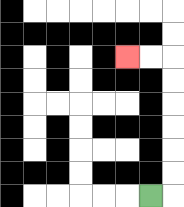{'start': '[6, 8]', 'end': '[5, 2]', 'path_directions': 'R,U,U,U,U,U,U,L,L', 'path_coordinates': '[[6, 8], [7, 8], [7, 7], [7, 6], [7, 5], [7, 4], [7, 3], [7, 2], [6, 2], [5, 2]]'}